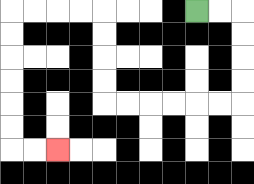{'start': '[8, 0]', 'end': '[2, 6]', 'path_directions': 'R,R,D,D,D,D,L,L,L,L,L,L,U,U,U,U,L,L,L,L,D,D,D,D,D,D,R,R', 'path_coordinates': '[[8, 0], [9, 0], [10, 0], [10, 1], [10, 2], [10, 3], [10, 4], [9, 4], [8, 4], [7, 4], [6, 4], [5, 4], [4, 4], [4, 3], [4, 2], [4, 1], [4, 0], [3, 0], [2, 0], [1, 0], [0, 0], [0, 1], [0, 2], [0, 3], [0, 4], [0, 5], [0, 6], [1, 6], [2, 6]]'}